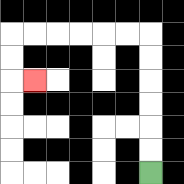{'start': '[6, 7]', 'end': '[1, 3]', 'path_directions': 'U,U,U,U,U,U,L,L,L,L,L,L,D,D,R', 'path_coordinates': '[[6, 7], [6, 6], [6, 5], [6, 4], [6, 3], [6, 2], [6, 1], [5, 1], [4, 1], [3, 1], [2, 1], [1, 1], [0, 1], [0, 2], [0, 3], [1, 3]]'}